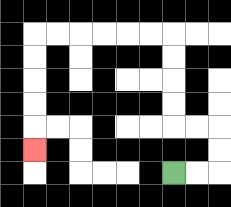{'start': '[7, 7]', 'end': '[1, 6]', 'path_directions': 'R,R,U,U,L,L,U,U,U,U,L,L,L,L,L,L,D,D,D,D,D', 'path_coordinates': '[[7, 7], [8, 7], [9, 7], [9, 6], [9, 5], [8, 5], [7, 5], [7, 4], [7, 3], [7, 2], [7, 1], [6, 1], [5, 1], [4, 1], [3, 1], [2, 1], [1, 1], [1, 2], [1, 3], [1, 4], [1, 5], [1, 6]]'}